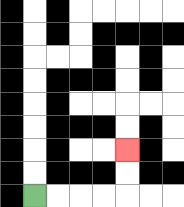{'start': '[1, 8]', 'end': '[5, 6]', 'path_directions': 'R,R,R,R,U,U', 'path_coordinates': '[[1, 8], [2, 8], [3, 8], [4, 8], [5, 8], [5, 7], [5, 6]]'}